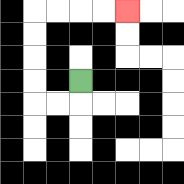{'start': '[3, 3]', 'end': '[5, 0]', 'path_directions': 'D,L,L,U,U,U,U,R,R,R,R', 'path_coordinates': '[[3, 3], [3, 4], [2, 4], [1, 4], [1, 3], [1, 2], [1, 1], [1, 0], [2, 0], [3, 0], [4, 0], [5, 0]]'}